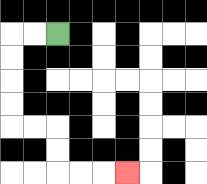{'start': '[2, 1]', 'end': '[5, 7]', 'path_directions': 'L,L,D,D,D,D,R,R,D,D,R,R,R', 'path_coordinates': '[[2, 1], [1, 1], [0, 1], [0, 2], [0, 3], [0, 4], [0, 5], [1, 5], [2, 5], [2, 6], [2, 7], [3, 7], [4, 7], [5, 7]]'}